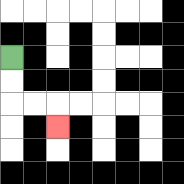{'start': '[0, 2]', 'end': '[2, 5]', 'path_directions': 'D,D,R,R,D', 'path_coordinates': '[[0, 2], [0, 3], [0, 4], [1, 4], [2, 4], [2, 5]]'}